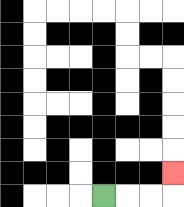{'start': '[4, 8]', 'end': '[7, 7]', 'path_directions': 'R,R,R,U', 'path_coordinates': '[[4, 8], [5, 8], [6, 8], [7, 8], [7, 7]]'}